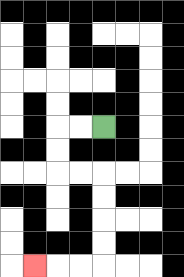{'start': '[4, 5]', 'end': '[1, 11]', 'path_directions': 'L,L,D,D,R,R,D,D,D,D,L,L,L', 'path_coordinates': '[[4, 5], [3, 5], [2, 5], [2, 6], [2, 7], [3, 7], [4, 7], [4, 8], [4, 9], [4, 10], [4, 11], [3, 11], [2, 11], [1, 11]]'}